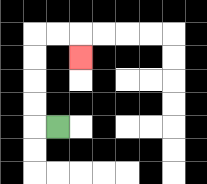{'start': '[2, 5]', 'end': '[3, 2]', 'path_directions': 'L,U,U,U,U,R,R,D', 'path_coordinates': '[[2, 5], [1, 5], [1, 4], [1, 3], [1, 2], [1, 1], [2, 1], [3, 1], [3, 2]]'}